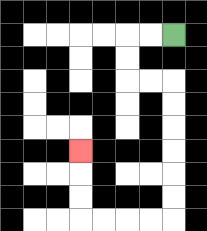{'start': '[7, 1]', 'end': '[3, 6]', 'path_directions': 'L,L,D,D,R,R,D,D,D,D,D,D,L,L,L,L,U,U,U', 'path_coordinates': '[[7, 1], [6, 1], [5, 1], [5, 2], [5, 3], [6, 3], [7, 3], [7, 4], [7, 5], [7, 6], [7, 7], [7, 8], [7, 9], [6, 9], [5, 9], [4, 9], [3, 9], [3, 8], [3, 7], [3, 6]]'}